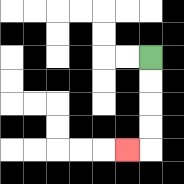{'start': '[6, 2]', 'end': '[5, 6]', 'path_directions': 'D,D,D,D,L', 'path_coordinates': '[[6, 2], [6, 3], [6, 4], [6, 5], [6, 6], [5, 6]]'}